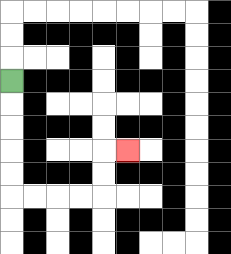{'start': '[0, 3]', 'end': '[5, 6]', 'path_directions': 'D,D,D,D,D,R,R,R,R,U,U,R', 'path_coordinates': '[[0, 3], [0, 4], [0, 5], [0, 6], [0, 7], [0, 8], [1, 8], [2, 8], [3, 8], [4, 8], [4, 7], [4, 6], [5, 6]]'}